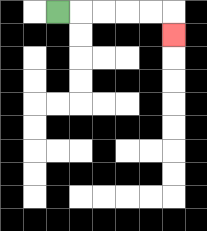{'start': '[2, 0]', 'end': '[7, 1]', 'path_directions': 'R,R,R,R,R,D', 'path_coordinates': '[[2, 0], [3, 0], [4, 0], [5, 0], [6, 0], [7, 0], [7, 1]]'}